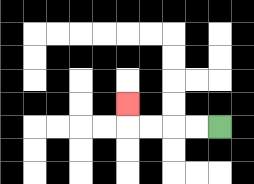{'start': '[9, 5]', 'end': '[5, 4]', 'path_directions': 'L,L,L,L,U', 'path_coordinates': '[[9, 5], [8, 5], [7, 5], [6, 5], [5, 5], [5, 4]]'}